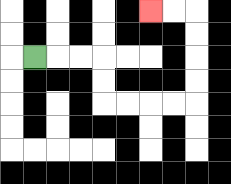{'start': '[1, 2]', 'end': '[6, 0]', 'path_directions': 'R,R,R,D,D,R,R,R,R,U,U,U,U,L,L', 'path_coordinates': '[[1, 2], [2, 2], [3, 2], [4, 2], [4, 3], [4, 4], [5, 4], [6, 4], [7, 4], [8, 4], [8, 3], [8, 2], [8, 1], [8, 0], [7, 0], [6, 0]]'}